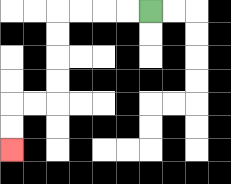{'start': '[6, 0]', 'end': '[0, 6]', 'path_directions': 'L,L,L,L,D,D,D,D,L,L,D,D', 'path_coordinates': '[[6, 0], [5, 0], [4, 0], [3, 0], [2, 0], [2, 1], [2, 2], [2, 3], [2, 4], [1, 4], [0, 4], [0, 5], [0, 6]]'}